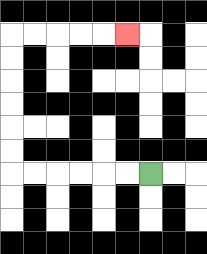{'start': '[6, 7]', 'end': '[5, 1]', 'path_directions': 'L,L,L,L,L,L,U,U,U,U,U,U,R,R,R,R,R', 'path_coordinates': '[[6, 7], [5, 7], [4, 7], [3, 7], [2, 7], [1, 7], [0, 7], [0, 6], [0, 5], [0, 4], [0, 3], [0, 2], [0, 1], [1, 1], [2, 1], [3, 1], [4, 1], [5, 1]]'}